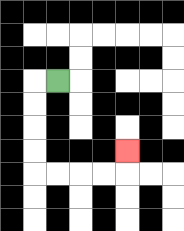{'start': '[2, 3]', 'end': '[5, 6]', 'path_directions': 'L,D,D,D,D,R,R,R,R,U', 'path_coordinates': '[[2, 3], [1, 3], [1, 4], [1, 5], [1, 6], [1, 7], [2, 7], [3, 7], [4, 7], [5, 7], [5, 6]]'}